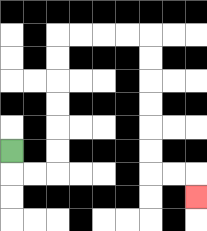{'start': '[0, 6]', 'end': '[8, 8]', 'path_directions': 'D,R,R,U,U,U,U,U,U,R,R,R,R,D,D,D,D,D,D,R,R,D', 'path_coordinates': '[[0, 6], [0, 7], [1, 7], [2, 7], [2, 6], [2, 5], [2, 4], [2, 3], [2, 2], [2, 1], [3, 1], [4, 1], [5, 1], [6, 1], [6, 2], [6, 3], [6, 4], [6, 5], [6, 6], [6, 7], [7, 7], [8, 7], [8, 8]]'}